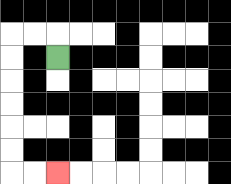{'start': '[2, 2]', 'end': '[2, 7]', 'path_directions': 'U,L,L,D,D,D,D,D,D,R,R', 'path_coordinates': '[[2, 2], [2, 1], [1, 1], [0, 1], [0, 2], [0, 3], [0, 4], [0, 5], [0, 6], [0, 7], [1, 7], [2, 7]]'}